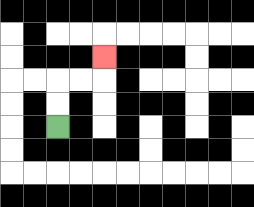{'start': '[2, 5]', 'end': '[4, 2]', 'path_directions': 'U,U,R,R,U', 'path_coordinates': '[[2, 5], [2, 4], [2, 3], [3, 3], [4, 3], [4, 2]]'}